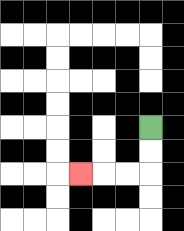{'start': '[6, 5]', 'end': '[3, 7]', 'path_directions': 'D,D,L,L,L', 'path_coordinates': '[[6, 5], [6, 6], [6, 7], [5, 7], [4, 7], [3, 7]]'}